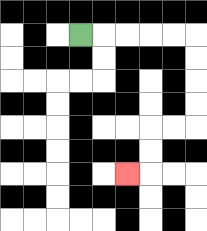{'start': '[3, 1]', 'end': '[5, 7]', 'path_directions': 'R,R,R,R,R,D,D,D,D,L,L,D,D,L', 'path_coordinates': '[[3, 1], [4, 1], [5, 1], [6, 1], [7, 1], [8, 1], [8, 2], [8, 3], [8, 4], [8, 5], [7, 5], [6, 5], [6, 6], [6, 7], [5, 7]]'}